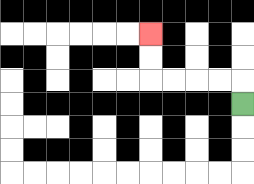{'start': '[10, 4]', 'end': '[6, 1]', 'path_directions': 'U,L,L,L,L,U,U', 'path_coordinates': '[[10, 4], [10, 3], [9, 3], [8, 3], [7, 3], [6, 3], [6, 2], [6, 1]]'}